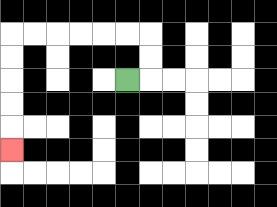{'start': '[5, 3]', 'end': '[0, 6]', 'path_directions': 'R,U,U,L,L,L,L,L,L,D,D,D,D,D', 'path_coordinates': '[[5, 3], [6, 3], [6, 2], [6, 1], [5, 1], [4, 1], [3, 1], [2, 1], [1, 1], [0, 1], [0, 2], [0, 3], [0, 4], [0, 5], [0, 6]]'}